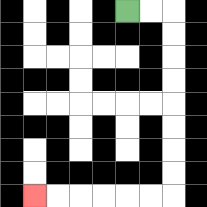{'start': '[5, 0]', 'end': '[1, 8]', 'path_directions': 'R,R,D,D,D,D,D,D,D,D,L,L,L,L,L,L', 'path_coordinates': '[[5, 0], [6, 0], [7, 0], [7, 1], [7, 2], [7, 3], [7, 4], [7, 5], [7, 6], [7, 7], [7, 8], [6, 8], [5, 8], [4, 8], [3, 8], [2, 8], [1, 8]]'}